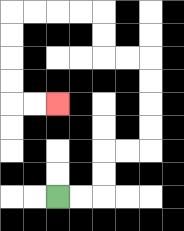{'start': '[2, 8]', 'end': '[2, 4]', 'path_directions': 'R,R,U,U,R,R,U,U,U,U,L,L,U,U,L,L,L,L,D,D,D,D,R,R', 'path_coordinates': '[[2, 8], [3, 8], [4, 8], [4, 7], [4, 6], [5, 6], [6, 6], [6, 5], [6, 4], [6, 3], [6, 2], [5, 2], [4, 2], [4, 1], [4, 0], [3, 0], [2, 0], [1, 0], [0, 0], [0, 1], [0, 2], [0, 3], [0, 4], [1, 4], [2, 4]]'}